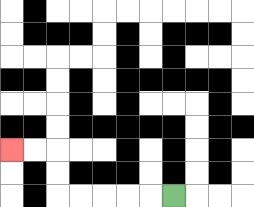{'start': '[7, 8]', 'end': '[0, 6]', 'path_directions': 'L,L,L,L,L,U,U,L,L', 'path_coordinates': '[[7, 8], [6, 8], [5, 8], [4, 8], [3, 8], [2, 8], [2, 7], [2, 6], [1, 6], [0, 6]]'}